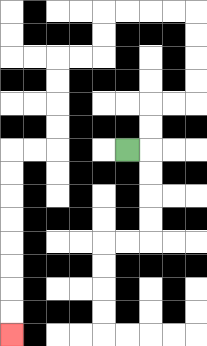{'start': '[5, 6]', 'end': '[0, 14]', 'path_directions': 'R,U,U,R,R,U,U,U,U,L,L,L,L,D,D,L,L,D,D,D,D,L,L,D,D,D,D,D,D,D,D', 'path_coordinates': '[[5, 6], [6, 6], [6, 5], [6, 4], [7, 4], [8, 4], [8, 3], [8, 2], [8, 1], [8, 0], [7, 0], [6, 0], [5, 0], [4, 0], [4, 1], [4, 2], [3, 2], [2, 2], [2, 3], [2, 4], [2, 5], [2, 6], [1, 6], [0, 6], [0, 7], [0, 8], [0, 9], [0, 10], [0, 11], [0, 12], [0, 13], [0, 14]]'}